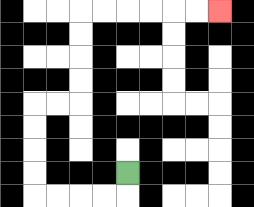{'start': '[5, 7]', 'end': '[9, 0]', 'path_directions': 'D,L,L,L,L,U,U,U,U,R,R,U,U,U,U,R,R,R,R,R,R', 'path_coordinates': '[[5, 7], [5, 8], [4, 8], [3, 8], [2, 8], [1, 8], [1, 7], [1, 6], [1, 5], [1, 4], [2, 4], [3, 4], [3, 3], [3, 2], [3, 1], [3, 0], [4, 0], [5, 0], [6, 0], [7, 0], [8, 0], [9, 0]]'}